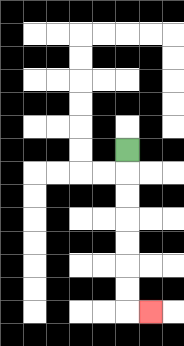{'start': '[5, 6]', 'end': '[6, 13]', 'path_directions': 'D,D,D,D,D,D,D,R', 'path_coordinates': '[[5, 6], [5, 7], [5, 8], [5, 9], [5, 10], [5, 11], [5, 12], [5, 13], [6, 13]]'}